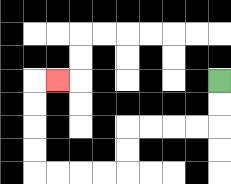{'start': '[9, 3]', 'end': '[2, 3]', 'path_directions': 'D,D,L,L,L,L,D,D,L,L,L,L,U,U,U,U,R', 'path_coordinates': '[[9, 3], [9, 4], [9, 5], [8, 5], [7, 5], [6, 5], [5, 5], [5, 6], [5, 7], [4, 7], [3, 7], [2, 7], [1, 7], [1, 6], [1, 5], [1, 4], [1, 3], [2, 3]]'}